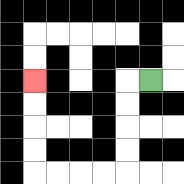{'start': '[6, 3]', 'end': '[1, 3]', 'path_directions': 'L,D,D,D,D,L,L,L,L,U,U,U,U', 'path_coordinates': '[[6, 3], [5, 3], [5, 4], [5, 5], [5, 6], [5, 7], [4, 7], [3, 7], [2, 7], [1, 7], [1, 6], [1, 5], [1, 4], [1, 3]]'}